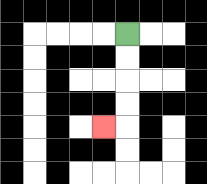{'start': '[5, 1]', 'end': '[4, 5]', 'path_directions': 'D,D,D,D,L', 'path_coordinates': '[[5, 1], [5, 2], [5, 3], [5, 4], [5, 5], [4, 5]]'}